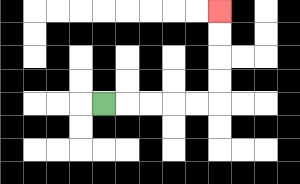{'start': '[4, 4]', 'end': '[9, 0]', 'path_directions': 'R,R,R,R,R,U,U,U,U', 'path_coordinates': '[[4, 4], [5, 4], [6, 4], [7, 4], [8, 4], [9, 4], [9, 3], [9, 2], [9, 1], [9, 0]]'}